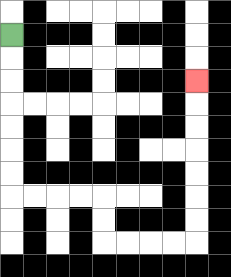{'start': '[0, 1]', 'end': '[8, 3]', 'path_directions': 'D,D,D,D,D,D,D,R,R,R,R,D,D,R,R,R,R,U,U,U,U,U,U,U', 'path_coordinates': '[[0, 1], [0, 2], [0, 3], [0, 4], [0, 5], [0, 6], [0, 7], [0, 8], [1, 8], [2, 8], [3, 8], [4, 8], [4, 9], [4, 10], [5, 10], [6, 10], [7, 10], [8, 10], [8, 9], [8, 8], [8, 7], [8, 6], [8, 5], [8, 4], [8, 3]]'}